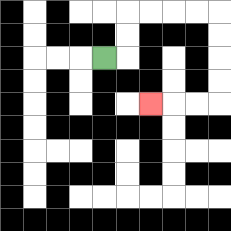{'start': '[4, 2]', 'end': '[6, 4]', 'path_directions': 'R,U,U,R,R,R,R,D,D,D,D,L,L,L', 'path_coordinates': '[[4, 2], [5, 2], [5, 1], [5, 0], [6, 0], [7, 0], [8, 0], [9, 0], [9, 1], [9, 2], [9, 3], [9, 4], [8, 4], [7, 4], [6, 4]]'}